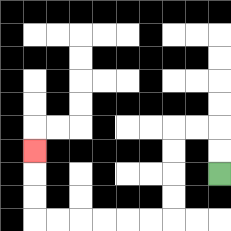{'start': '[9, 7]', 'end': '[1, 6]', 'path_directions': 'U,U,L,L,D,D,D,D,L,L,L,L,L,L,U,U,U', 'path_coordinates': '[[9, 7], [9, 6], [9, 5], [8, 5], [7, 5], [7, 6], [7, 7], [7, 8], [7, 9], [6, 9], [5, 9], [4, 9], [3, 9], [2, 9], [1, 9], [1, 8], [1, 7], [1, 6]]'}